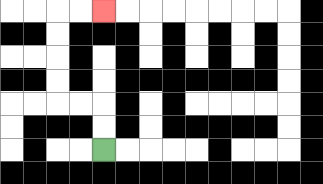{'start': '[4, 6]', 'end': '[4, 0]', 'path_directions': 'U,U,L,L,U,U,U,U,R,R', 'path_coordinates': '[[4, 6], [4, 5], [4, 4], [3, 4], [2, 4], [2, 3], [2, 2], [2, 1], [2, 0], [3, 0], [4, 0]]'}